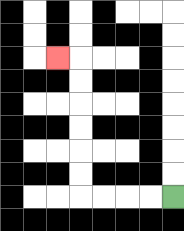{'start': '[7, 8]', 'end': '[2, 2]', 'path_directions': 'L,L,L,L,U,U,U,U,U,U,L', 'path_coordinates': '[[7, 8], [6, 8], [5, 8], [4, 8], [3, 8], [3, 7], [3, 6], [3, 5], [3, 4], [3, 3], [3, 2], [2, 2]]'}